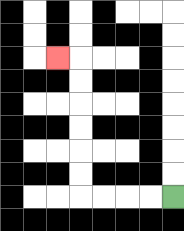{'start': '[7, 8]', 'end': '[2, 2]', 'path_directions': 'L,L,L,L,U,U,U,U,U,U,L', 'path_coordinates': '[[7, 8], [6, 8], [5, 8], [4, 8], [3, 8], [3, 7], [3, 6], [3, 5], [3, 4], [3, 3], [3, 2], [2, 2]]'}